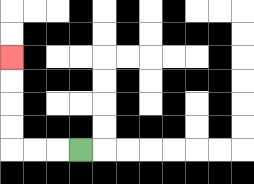{'start': '[3, 6]', 'end': '[0, 2]', 'path_directions': 'L,L,L,U,U,U,U', 'path_coordinates': '[[3, 6], [2, 6], [1, 6], [0, 6], [0, 5], [0, 4], [0, 3], [0, 2]]'}